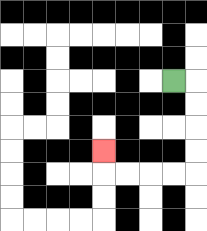{'start': '[7, 3]', 'end': '[4, 6]', 'path_directions': 'R,D,D,D,D,L,L,L,L,U', 'path_coordinates': '[[7, 3], [8, 3], [8, 4], [8, 5], [8, 6], [8, 7], [7, 7], [6, 7], [5, 7], [4, 7], [4, 6]]'}